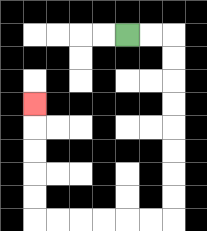{'start': '[5, 1]', 'end': '[1, 4]', 'path_directions': 'R,R,D,D,D,D,D,D,D,D,L,L,L,L,L,L,U,U,U,U,U', 'path_coordinates': '[[5, 1], [6, 1], [7, 1], [7, 2], [7, 3], [7, 4], [7, 5], [7, 6], [7, 7], [7, 8], [7, 9], [6, 9], [5, 9], [4, 9], [3, 9], [2, 9], [1, 9], [1, 8], [1, 7], [1, 6], [1, 5], [1, 4]]'}